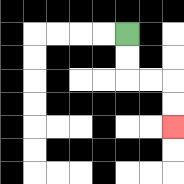{'start': '[5, 1]', 'end': '[7, 5]', 'path_directions': 'D,D,R,R,D,D', 'path_coordinates': '[[5, 1], [5, 2], [5, 3], [6, 3], [7, 3], [7, 4], [7, 5]]'}